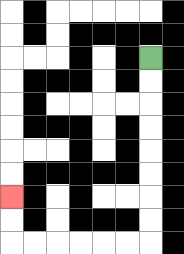{'start': '[6, 2]', 'end': '[0, 8]', 'path_directions': 'D,D,D,D,D,D,D,D,L,L,L,L,L,L,U,U', 'path_coordinates': '[[6, 2], [6, 3], [6, 4], [6, 5], [6, 6], [6, 7], [6, 8], [6, 9], [6, 10], [5, 10], [4, 10], [3, 10], [2, 10], [1, 10], [0, 10], [0, 9], [0, 8]]'}